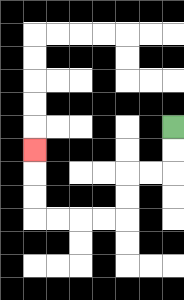{'start': '[7, 5]', 'end': '[1, 6]', 'path_directions': 'D,D,L,L,D,D,L,L,L,L,U,U,U', 'path_coordinates': '[[7, 5], [7, 6], [7, 7], [6, 7], [5, 7], [5, 8], [5, 9], [4, 9], [3, 9], [2, 9], [1, 9], [1, 8], [1, 7], [1, 6]]'}